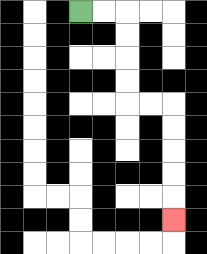{'start': '[3, 0]', 'end': '[7, 9]', 'path_directions': 'R,R,D,D,D,D,R,R,D,D,D,D,D', 'path_coordinates': '[[3, 0], [4, 0], [5, 0], [5, 1], [5, 2], [5, 3], [5, 4], [6, 4], [7, 4], [7, 5], [7, 6], [7, 7], [7, 8], [7, 9]]'}